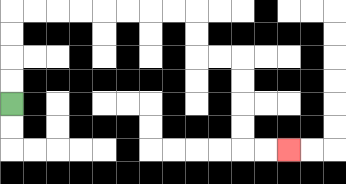{'start': '[0, 4]', 'end': '[12, 6]', 'path_directions': 'U,U,U,U,R,R,R,R,R,R,R,R,D,D,R,R,D,D,D,D,R,R', 'path_coordinates': '[[0, 4], [0, 3], [0, 2], [0, 1], [0, 0], [1, 0], [2, 0], [3, 0], [4, 0], [5, 0], [6, 0], [7, 0], [8, 0], [8, 1], [8, 2], [9, 2], [10, 2], [10, 3], [10, 4], [10, 5], [10, 6], [11, 6], [12, 6]]'}